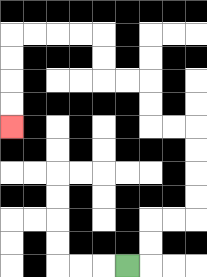{'start': '[5, 11]', 'end': '[0, 5]', 'path_directions': 'R,U,U,R,R,U,U,U,U,L,L,U,U,L,L,U,U,L,L,L,L,D,D,D,D', 'path_coordinates': '[[5, 11], [6, 11], [6, 10], [6, 9], [7, 9], [8, 9], [8, 8], [8, 7], [8, 6], [8, 5], [7, 5], [6, 5], [6, 4], [6, 3], [5, 3], [4, 3], [4, 2], [4, 1], [3, 1], [2, 1], [1, 1], [0, 1], [0, 2], [0, 3], [0, 4], [0, 5]]'}